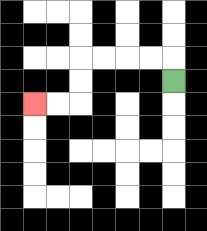{'start': '[7, 3]', 'end': '[1, 4]', 'path_directions': 'U,L,L,L,L,D,D,L,L', 'path_coordinates': '[[7, 3], [7, 2], [6, 2], [5, 2], [4, 2], [3, 2], [3, 3], [3, 4], [2, 4], [1, 4]]'}